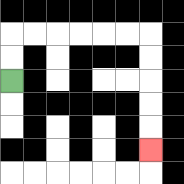{'start': '[0, 3]', 'end': '[6, 6]', 'path_directions': 'U,U,R,R,R,R,R,R,D,D,D,D,D', 'path_coordinates': '[[0, 3], [0, 2], [0, 1], [1, 1], [2, 1], [3, 1], [4, 1], [5, 1], [6, 1], [6, 2], [6, 3], [6, 4], [6, 5], [6, 6]]'}